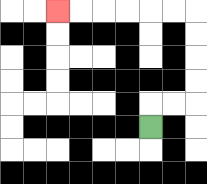{'start': '[6, 5]', 'end': '[2, 0]', 'path_directions': 'U,R,R,U,U,U,U,L,L,L,L,L,L', 'path_coordinates': '[[6, 5], [6, 4], [7, 4], [8, 4], [8, 3], [8, 2], [8, 1], [8, 0], [7, 0], [6, 0], [5, 0], [4, 0], [3, 0], [2, 0]]'}